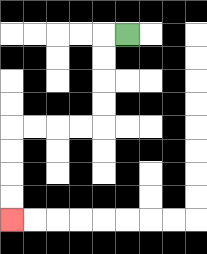{'start': '[5, 1]', 'end': '[0, 9]', 'path_directions': 'L,D,D,D,D,L,L,L,L,D,D,D,D', 'path_coordinates': '[[5, 1], [4, 1], [4, 2], [4, 3], [4, 4], [4, 5], [3, 5], [2, 5], [1, 5], [0, 5], [0, 6], [0, 7], [0, 8], [0, 9]]'}